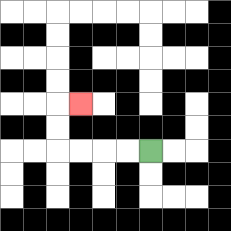{'start': '[6, 6]', 'end': '[3, 4]', 'path_directions': 'L,L,L,L,U,U,R', 'path_coordinates': '[[6, 6], [5, 6], [4, 6], [3, 6], [2, 6], [2, 5], [2, 4], [3, 4]]'}